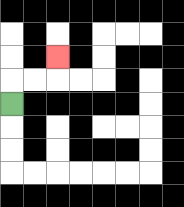{'start': '[0, 4]', 'end': '[2, 2]', 'path_directions': 'U,R,R,U', 'path_coordinates': '[[0, 4], [0, 3], [1, 3], [2, 3], [2, 2]]'}